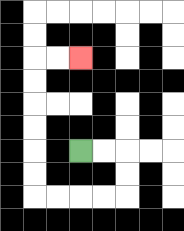{'start': '[3, 6]', 'end': '[3, 2]', 'path_directions': 'R,R,D,D,L,L,L,L,U,U,U,U,U,U,R,R', 'path_coordinates': '[[3, 6], [4, 6], [5, 6], [5, 7], [5, 8], [4, 8], [3, 8], [2, 8], [1, 8], [1, 7], [1, 6], [1, 5], [1, 4], [1, 3], [1, 2], [2, 2], [3, 2]]'}